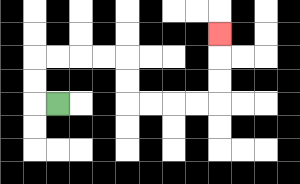{'start': '[2, 4]', 'end': '[9, 1]', 'path_directions': 'L,U,U,R,R,R,R,D,D,R,R,R,R,U,U,U', 'path_coordinates': '[[2, 4], [1, 4], [1, 3], [1, 2], [2, 2], [3, 2], [4, 2], [5, 2], [5, 3], [5, 4], [6, 4], [7, 4], [8, 4], [9, 4], [9, 3], [9, 2], [9, 1]]'}